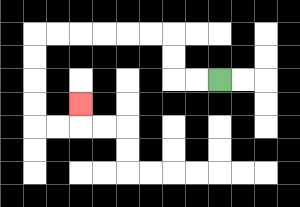{'start': '[9, 3]', 'end': '[3, 4]', 'path_directions': 'L,L,U,U,L,L,L,L,L,L,D,D,D,D,R,R,U', 'path_coordinates': '[[9, 3], [8, 3], [7, 3], [7, 2], [7, 1], [6, 1], [5, 1], [4, 1], [3, 1], [2, 1], [1, 1], [1, 2], [1, 3], [1, 4], [1, 5], [2, 5], [3, 5], [3, 4]]'}